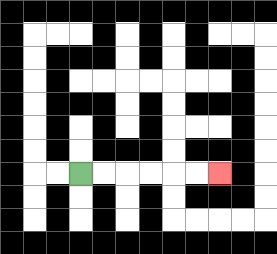{'start': '[3, 7]', 'end': '[9, 7]', 'path_directions': 'R,R,R,R,R,R', 'path_coordinates': '[[3, 7], [4, 7], [5, 7], [6, 7], [7, 7], [8, 7], [9, 7]]'}